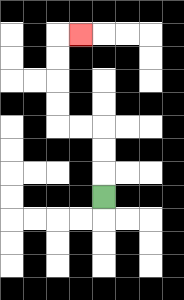{'start': '[4, 8]', 'end': '[3, 1]', 'path_directions': 'U,U,U,L,L,U,U,U,U,R', 'path_coordinates': '[[4, 8], [4, 7], [4, 6], [4, 5], [3, 5], [2, 5], [2, 4], [2, 3], [2, 2], [2, 1], [3, 1]]'}